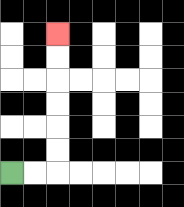{'start': '[0, 7]', 'end': '[2, 1]', 'path_directions': 'R,R,U,U,U,U,U,U', 'path_coordinates': '[[0, 7], [1, 7], [2, 7], [2, 6], [2, 5], [2, 4], [2, 3], [2, 2], [2, 1]]'}